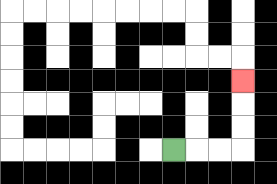{'start': '[7, 6]', 'end': '[10, 3]', 'path_directions': 'R,R,R,U,U,U', 'path_coordinates': '[[7, 6], [8, 6], [9, 6], [10, 6], [10, 5], [10, 4], [10, 3]]'}